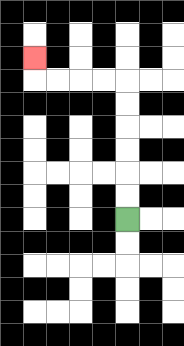{'start': '[5, 9]', 'end': '[1, 2]', 'path_directions': 'U,U,U,U,U,U,L,L,L,L,U', 'path_coordinates': '[[5, 9], [5, 8], [5, 7], [5, 6], [5, 5], [5, 4], [5, 3], [4, 3], [3, 3], [2, 3], [1, 3], [1, 2]]'}